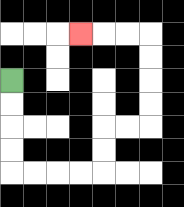{'start': '[0, 3]', 'end': '[3, 1]', 'path_directions': 'D,D,D,D,R,R,R,R,U,U,R,R,U,U,U,U,L,L,L', 'path_coordinates': '[[0, 3], [0, 4], [0, 5], [0, 6], [0, 7], [1, 7], [2, 7], [3, 7], [4, 7], [4, 6], [4, 5], [5, 5], [6, 5], [6, 4], [6, 3], [6, 2], [6, 1], [5, 1], [4, 1], [3, 1]]'}